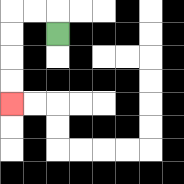{'start': '[2, 1]', 'end': '[0, 4]', 'path_directions': 'U,L,L,D,D,D,D', 'path_coordinates': '[[2, 1], [2, 0], [1, 0], [0, 0], [0, 1], [0, 2], [0, 3], [0, 4]]'}